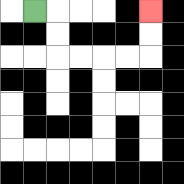{'start': '[1, 0]', 'end': '[6, 0]', 'path_directions': 'R,D,D,R,R,R,R,U,U', 'path_coordinates': '[[1, 0], [2, 0], [2, 1], [2, 2], [3, 2], [4, 2], [5, 2], [6, 2], [6, 1], [6, 0]]'}